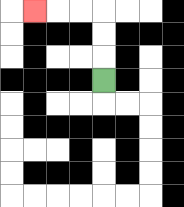{'start': '[4, 3]', 'end': '[1, 0]', 'path_directions': 'U,U,U,L,L,L', 'path_coordinates': '[[4, 3], [4, 2], [4, 1], [4, 0], [3, 0], [2, 0], [1, 0]]'}